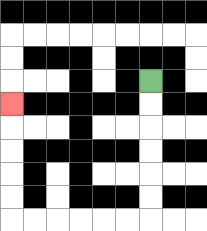{'start': '[6, 3]', 'end': '[0, 4]', 'path_directions': 'D,D,D,D,D,D,L,L,L,L,L,L,U,U,U,U,U', 'path_coordinates': '[[6, 3], [6, 4], [6, 5], [6, 6], [6, 7], [6, 8], [6, 9], [5, 9], [4, 9], [3, 9], [2, 9], [1, 9], [0, 9], [0, 8], [0, 7], [0, 6], [0, 5], [0, 4]]'}